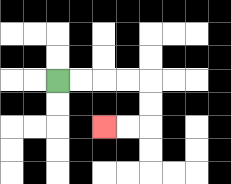{'start': '[2, 3]', 'end': '[4, 5]', 'path_directions': 'R,R,R,R,D,D,L,L', 'path_coordinates': '[[2, 3], [3, 3], [4, 3], [5, 3], [6, 3], [6, 4], [6, 5], [5, 5], [4, 5]]'}